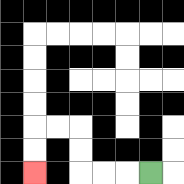{'start': '[6, 7]', 'end': '[1, 7]', 'path_directions': 'L,L,L,U,U,L,L,D,D', 'path_coordinates': '[[6, 7], [5, 7], [4, 7], [3, 7], [3, 6], [3, 5], [2, 5], [1, 5], [1, 6], [1, 7]]'}